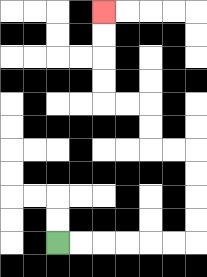{'start': '[2, 10]', 'end': '[4, 0]', 'path_directions': 'R,R,R,R,R,R,U,U,U,U,L,L,U,U,L,L,U,U,U,U', 'path_coordinates': '[[2, 10], [3, 10], [4, 10], [5, 10], [6, 10], [7, 10], [8, 10], [8, 9], [8, 8], [8, 7], [8, 6], [7, 6], [6, 6], [6, 5], [6, 4], [5, 4], [4, 4], [4, 3], [4, 2], [4, 1], [4, 0]]'}